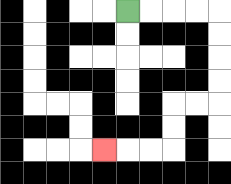{'start': '[5, 0]', 'end': '[4, 6]', 'path_directions': 'R,R,R,R,D,D,D,D,L,L,D,D,L,L,L', 'path_coordinates': '[[5, 0], [6, 0], [7, 0], [8, 0], [9, 0], [9, 1], [9, 2], [9, 3], [9, 4], [8, 4], [7, 4], [7, 5], [7, 6], [6, 6], [5, 6], [4, 6]]'}